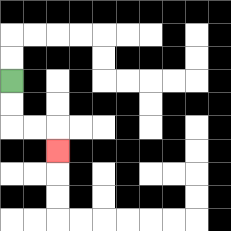{'start': '[0, 3]', 'end': '[2, 6]', 'path_directions': 'D,D,R,R,D', 'path_coordinates': '[[0, 3], [0, 4], [0, 5], [1, 5], [2, 5], [2, 6]]'}